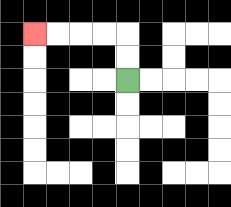{'start': '[5, 3]', 'end': '[1, 1]', 'path_directions': 'U,U,L,L,L,L', 'path_coordinates': '[[5, 3], [5, 2], [5, 1], [4, 1], [3, 1], [2, 1], [1, 1]]'}